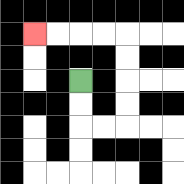{'start': '[3, 3]', 'end': '[1, 1]', 'path_directions': 'D,D,R,R,U,U,U,U,L,L,L,L', 'path_coordinates': '[[3, 3], [3, 4], [3, 5], [4, 5], [5, 5], [5, 4], [5, 3], [5, 2], [5, 1], [4, 1], [3, 1], [2, 1], [1, 1]]'}